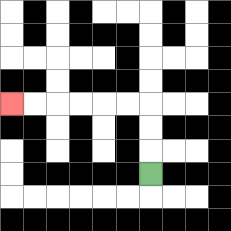{'start': '[6, 7]', 'end': '[0, 4]', 'path_directions': 'U,U,U,L,L,L,L,L,L', 'path_coordinates': '[[6, 7], [6, 6], [6, 5], [6, 4], [5, 4], [4, 4], [3, 4], [2, 4], [1, 4], [0, 4]]'}